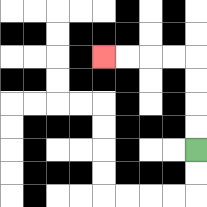{'start': '[8, 6]', 'end': '[4, 2]', 'path_directions': 'U,U,U,U,L,L,L,L', 'path_coordinates': '[[8, 6], [8, 5], [8, 4], [8, 3], [8, 2], [7, 2], [6, 2], [5, 2], [4, 2]]'}